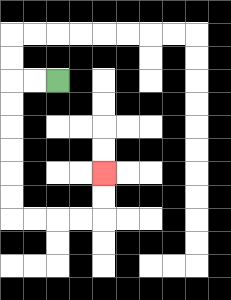{'start': '[2, 3]', 'end': '[4, 7]', 'path_directions': 'L,L,D,D,D,D,D,D,R,R,R,R,U,U', 'path_coordinates': '[[2, 3], [1, 3], [0, 3], [0, 4], [0, 5], [0, 6], [0, 7], [0, 8], [0, 9], [1, 9], [2, 9], [3, 9], [4, 9], [4, 8], [4, 7]]'}